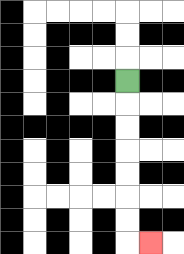{'start': '[5, 3]', 'end': '[6, 10]', 'path_directions': 'D,D,D,D,D,D,D,R', 'path_coordinates': '[[5, 3], [5, 4], [5, 5], [5, 6], [5, 7], [5, 8], [5, 9], [5, 10], [6, 10]]'}